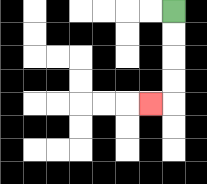{'start': '[7, 0]', 'end': '[6, 4]', 'path_directions': 'D,D,D,D,L', 'path_coordinates': '[[7, 0], [7, 1], [7, 2], [7, 3], [7, 4], [6, 4]]'}